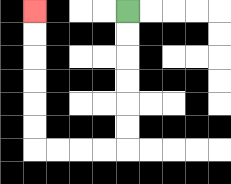{'start': '[5, 0]', 'end': '[1, 0]', 'path_directions': 'D,D,D,D,D,D,L,L,L,L,U,U,U,U,U,U', 'path_coordinates': '[[5, 0], [5, 1], [5, 2], [5, 3], [5, 4], [5, 5], [5, 6], [4, 6], [3, 6], [2, 6], [1, 6], [1, 5], [1, 4], [1, 3], [1, 2], [1, 1], [1, 0]]'}